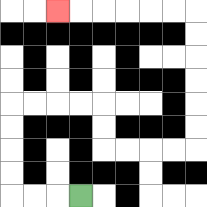{'start': '[3, 8]', 'end': '[2, 0]', 'path_directions': 'L,L,L,U,U,U,U,R,R,R,R,D,D,R,R,R,R,U,U,U,U,U,U,L,L,L,L,L,L', 'path_coordinates': '[[3, 8], [2, 8], [1, 8], [0, 8], [0, 7], [0, 6], [0, 5], [0, 4], [1, 4], [2, 4], [3, 4], [4, 4], [4, 5], [4, 6], [5, 6], [6, 6], [7, 6], [8, 6], [8, 5], [8, 4], [8, 3], [8, 2], [8, 1], [8, 0], [7, 0], [6, 0], [5, 0], [4, 0], [3, 0], [2, 0]]'}